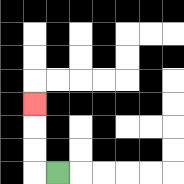{'start': '[2, 7]', 'end': '[1, 4]', 'path_directions': 'L,U,U,U', 'path_coordinates': '[[2, 7], [1, 7], [1, 6], [1, 5], [1, 4]]'}